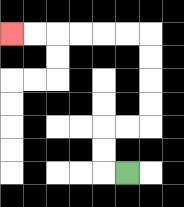{'start': '[5, 7]', 'end': '[0, 1]', 'path_directions': 'L,U,U,R,R,U,U,U,U,L,L,L,L,L,L', 'path_coordinates': '[[5, 7], [4, 7], [4, 6], [4, 5], [5, 5], [6, 5], [6, 4], [6, 3], [6, 2], [6, 1], [5, 1], [4, 1], [3, 1], [2, 1], [1, 1], [0, 1]]'}